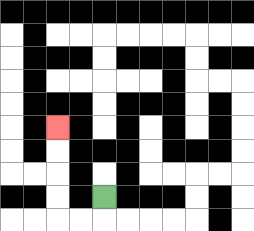{'start': '[4, 8]', 'end': '[2, 5]', 'path_directions': 'D,L,L,U,U,U,U', 'path_coordinates': '[[4, 8], [4, 9], [3, 9], [2, 9], [2, 8], [2, 7], [2, 6], [2, 5]]'}